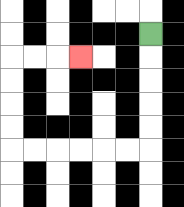{'start': '[6, 1]', 'end': '[3, 2]', 'path_directions': 'D,D,D,D,D,L,L,L,L,L,L,U,U,U,U,R,R,R', 'path_coordinates': '[[6, 1], [6, 2], [6, 3], [6, 4], [6, 5], [6, 6], [5, 6], [4, 6], [3, 6], [2, 6], [1, 6], [0, 6], [0, 5], [0, 4], [0, 3], [0, 2], [1, 2], [2, 2], [3, 2]]'}